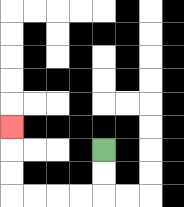{'start': '[4, 6]', 'end': '[0, 5]', 'path_directions': 'D,D,L,L,L,L,U,U,U', 'path_coordinates': '[[4, 6], [4, 7], [4, 8], [3, 8], [2, 8], [1, 8], [0, 8], [0, 7], [0, 6], [0, 5]]'}